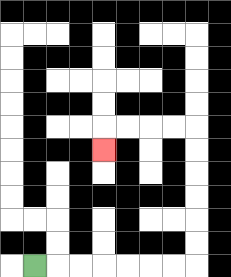{'start': '[1, 11]', 'end': '[4, 6]', 'path_directions': 'R,R,R,R,R,R,R,U,U,U,U,U,U,L,L,L,L,D', 'path_coordinates': '[[1, 11], [2, 11], [3, 11], [4, 11], [5, 11], [6, 11], [7, 11], [8, 11], [8, 10], [8, 9], [8, 8], [8, 7], [8, 6], [8, 5], [7, 5], [6, 5], [5, 5], [4, 5], [4, 6]]'}